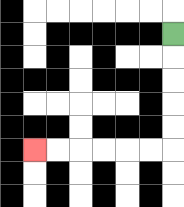{'start': '[7, 1]', 'end': '[1, 6]', 'path_directions': 'D,D,D,D,D,L,L,L,L,L,L', 'path_coordinates': '[[7, 1], [7, 2], [7, 3], [7, 4], [7, 5], [7, 6], [6, 6], [5, 6], [4, 6], [3, 6], [2, 6], [1, 6]]'}